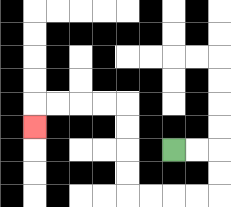{'start': '[7, 6]', 'end': '[1, 5]', 'path_directions': 'R,R,D,D,L,L,L,L,U,U,U,U,L,L,L,L,D', 'path_coordinates': '[[7, 6], [8, 6], [9, 6], [9, 7], [9, 8], [8, 8], [7, 8], [6, 8], [5, 8], [5, 7], [5, 6], [5, 5], [5, 4], [4, 4], [3, 4], [2, 4], [1, 4], [1, 5]]'}